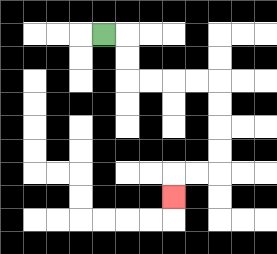{'start': '[4, 1]', 'end': '[7, 8]', 'path_directions': 'R,D,D,R,R,R,R,D,D,D,D,L,L,D', 'path_coordinates': '[[4, 1], [5, 1], [5, 2], [5, 3], [6, 3], [7, 3], [8, 3], [9, 3], [9, 4], [9, 5], [9, 6], [9, 7], [8, 7], [7, 7], [7, 8]]'}